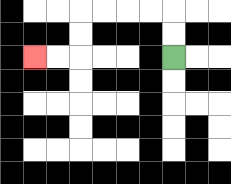{'start': '[7, 2]', 'end': '[1, 2]', 'path_directions': 'U,U,L,L,L,L,D,D,L,L', 'path_coordinates': '[[7, 2], [7, 1], [7, 0], [6, 0], [5, 0], [4, 0], [3, 0], [3, 1], [3, 2], [2, 2], [1, 2]]'}